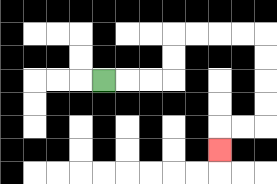{'start': '[4, 3]', 'end': '[9, 6]', 'path_directions': 'R,R,R,U,U,R,R,R,R,D,D,D,D,L,L,D', 'path_coordinates': '[[4, 3], [5, 3], [6, 3], [7, 3], [7, 2], [7, 1], [8, 1], [9, 1], [10, 1], [11, 1], [11, 2], [11, 3], [11, 4], [11, 5], [10, 5], [9, 5], [9, 6]]'}